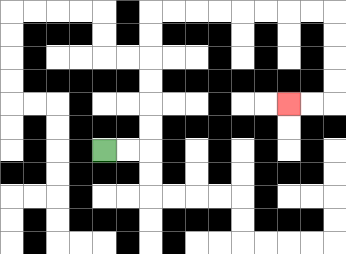{'start': '[4, 6]', 'end': '[12, 4]', 'path_directions': 'R,R,U,U,U,U,U,U,R,R,R,R,R,R,R,R,D,D,D,D,L,L', 'path_coordinates': '[[4, 6], [5, 6], [6, 6], [6, 5], [6, 4], [6, 3], [6, 2], [6, 1], [6, 0], [7, 0], [8, 0], [9, 0], [10, 0], [11, 0], [12, 0], [13, 0], [14, 0], [14, 1], [14, 2], [14, 3], [14, 4], [13, 4], [12, 4]]'}